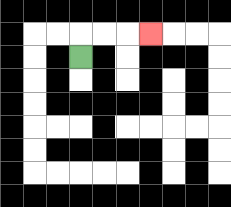{'start': '[3, 2]', 'end': '[6, 1]', 'path_directions': 'U,R,R,R', 'path_coordinates': '[[3, 2], [3, 1], [4, 1], [5, 1], [6, 1]]'}